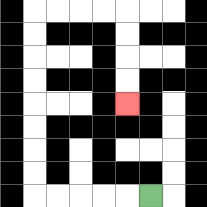{'start': '[6, 8]', 'end': '[5, 4]', 'path_directions': 'L,L,L,L,L,U,U,U,U,U,U,U,U,R,R,R,R,D,D,D,D', 'path_coordinates': '[[6, 8], [5, 8], [4, 8], [3, 8], [2, 8], [1, 8], [1, 7], [1, 6], [1, 5], [1, 4], [1, 3], [1, 2], [1, 1], [1, 0], [2, 0], [3, 0], [4, 0], [5, 0], [5, 1], [5, 2], [5, 3], [5, 4]]'}